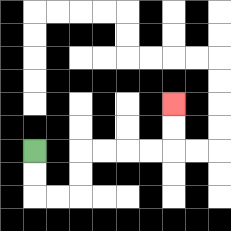{'start': '[1, 6]', 'end': '[7, 4]', 'path_directions': 'D,D,R,R,U,U,R,R,R,R,U,U', 'path_coordinates': '[[1, 6], [1, 7], [1, 8], [2, 8], [3, 8], [3, 7], [3, 6], [4, 6], [5, 6], [6, 6], [7, 6], [7, 5], [7, 4]]'}